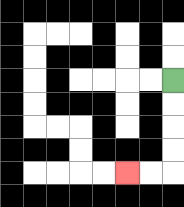{'start': '[7, 3]', 'end': '[5, 7]', 'path_directions': 'D,D,D,D,L,L', 'path_coordinates': '[[7, 3], [7, 4], [7, 5], [7, 6], [7, 7], [6, 7], [5, 7]]'}